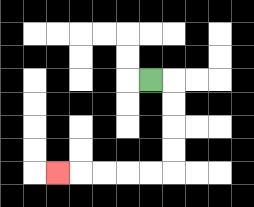{'start': '[6, 3]', 'end': '[2, 7]', 'path_directions': 'R,D,D,D,D,L,L,L,L,L', 'path_coordinates': '[[6, 3], [7, 3], [7, 4], [7, 5], [7, 6], [7, 7], [6, 7], [5, 7], [4, 7], [3, 7], [2, 7]]'}